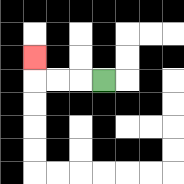{'start': '[4, 3]', 'end': '[1, 2]', 'path_directions': 'L,L,L,U', 'path_coordinates': '[[4, 3], [3, 3], [2, 3], [1, 3], [1, 2]]'}